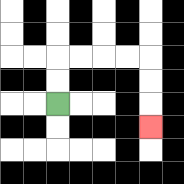{'start': '[2, 4]', 'end': '[6, 5]', 'path_directions': 'U,U,R,R,R,R,D,D,D', 'path_coordinates': '[[2, 4], [2, 3], [2, 2], [3, 2], [4, 2], [5, 2], [6, 2], [6, 3], [6, 4], [6, 5]]'}